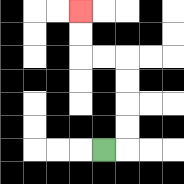{'start': '[4, 6]', 'end': '[3, 0]', 'path_directions': 'R,U,U,U,U,L,L,U,U', 'path_coordinates': '[[4, 6], [5, 6], [5, 5], [5, 4], [5, 3], [5, 2], [4, 2], [3, 2], [3, 1], [3, 0]]'}